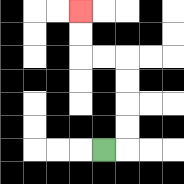{'start': '[4, 6]', 'end': '[3, 0]', 'path_directions': 'R,U,U,U,U,L,L,U,U', 'path_coordinates': '[[4, 6], [5, 6], [5, 5], [5, 4], [5, 3], [5, 2], [4, 2], [3, 2], [3, 1], [3, 0]]'}